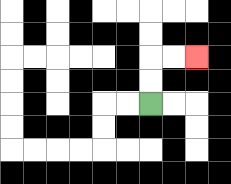{'start': '[6, 4]', 'end': '[8, 2]', 'path_directions': 'U,U,R,R', 'path_coordinates': '[[6, 4], [6, 3], [6, 2], [7, 2], [8, 2]]'}